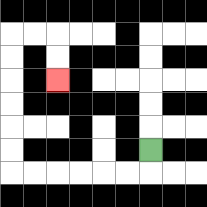{'start': '[6, 6]', 'end': '[2, 3]', 'path_directions': 'D,L,L,L,L,L,L,U,U,U,U,U,U,R,R,D,D', 'path_coordinates': '[[6, 6], [6, 7], [5, 7], [4, 7], [3, 7], [2, 7], [1, 7], [0, 7], [0, 6], [0, 5], [0, 4], [0, 3], [0, 2], [0, 1], [1, 1], [2, 1], [2, 2], [2, 3]]'}